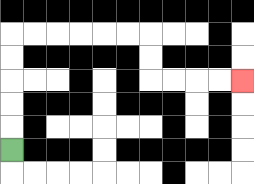{'start': '[0, 6]', 'end': '[10, 3]', 'path_directions': 'U,U,U,U,U,R,R,R,R,R,R,D,D,R,R,R,R', 'path_coordinates': '[[0, 6], [0, 5], [0, 4], [0, 3], [0, 2], [0, 1], [1, 1], [2, 1], [3, 1], [4, 1], [5, 1], [6, 1], [6, 2], [6, 3], [7, 3], [8, 3], [9, 3], [10, 3]]'}